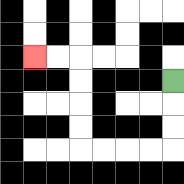{'start': '[7, 3]', 'end': '[1, 2]', 'path_directions': 'D,D,D,L,L,L,L,U,U,U,U,L,L', 'path_coordinates': '[[7, 3], [7, 4], [7, 5], [7, 6], [6, 6], [5, 6], [4, 6], [3, 6], [3, 5], [3, 4], [3, 3], [3, 2], [2, 2], [1, 2]]'}